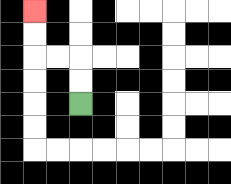{'start': '[3, 4]', 'end': '[1, 0]', 'path_directions': 'U,U,L,L,U,U', 'path_coordinates': '[[3, 4], [3, 3], [3, 2], [2, 2], [1, 2], [1, 1], [1, 0]]'}